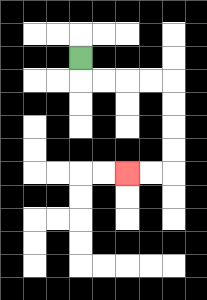{'start': '[3, 2]', 'end': '[5, 7]', 'path_directions': 'D,R,R,R,R,D,D,D,D,L,L', 'path_coordinates': '[[3, 2], [3, 3], [4, 3], [5, 3], [6, 3], [7, 3], [7, 4], [7, 5], [7, 6], [7, 7], [6, 7], [5, 7]]'}